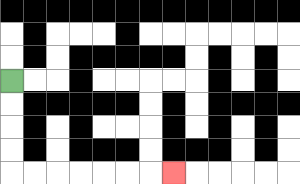{'start': '[0, 3]', 'end': '[7, 7]', 'path_directions': 'D,D,D,D,R,R,R,R,R,R,R', 'path_coordinates': '[[0, 3], [0, 4], [0, 5], [0, 6], [0, 7], [1, 7], [2, 7], [3, 7], [4, 7], [5, 7], [6, 7], [7, 7]]'}